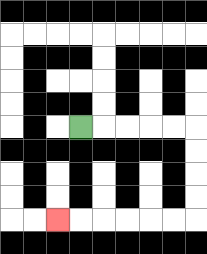{'start': '[3, 5]', 'end': '[2, 9]', 'path_directions': 'R,R,R,R,R,D,D,D,D,L,L,L,L,L,L', 'path_coordinates': '[[3, 5], [4, 5], [5, 5], [6, 5], [7, 5], [8, 5], [8, 6], [8, 7], [8, 8], [8, 9], [7, 9], [6, 9], [5, 9], [4, 9], [3, 9], [2, 9]]'}